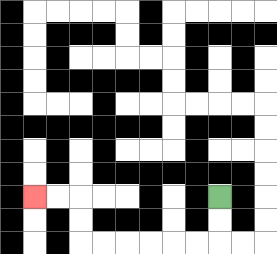{'start': '[9, 8]', 'end': '[1, 8]', 'path_directions': 'D,D,L,L,L,L,L,L,U,U,L,L', 'path_coordinates': '[[9, 8], [9, 9], [9, 10], [8, 10], [7, 10], [6, 10], [5, 10], [4, 10], [3, 10], [3, 9], [3, 8], [2, 8], [1, 8]]'}